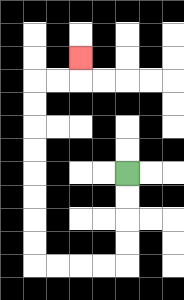{'start': '[5, 7]', 'end': '[3, 2]', 'path_directions': 'D,D,D,D,L,L,L,L,U,U,U,U,U,U,U,U,R,R,U', 'path_coordinates': '[[5, 7], [5, 8], [5, 9], [5, 10], [5, 11], [4, 11], [3, 11], [2, 11], [1, 11], [1, 10], [1, 9], [1, 8], [1, 7], [1, 6], [1, 5], [1, 4], [1, 3], [2, 3], [3, 3], [3, 2]]'}